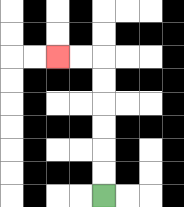{'start': '[4, 8]', 'end': '[2, 2]', 'path_directions': 'U,U,U,U,U,U,L,L', 'path_coordinates': '[[4, 8], [4, 7], [4, 6], [4, 5], [4, 4], [4, 3], [4, 2], [3, 2], [2, 2]]'}